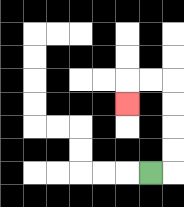{'start': '[6, 7]', 'end': '[5, 4]', 'path_directions': 'R,U,U,U,U,L,L,D', 'path_coordinates': '[[6, 7], [7, 7], [7, 6], [7, 5], [7, 4], [7, 3], [6, 3], [5, 3], [5, 4]]'}